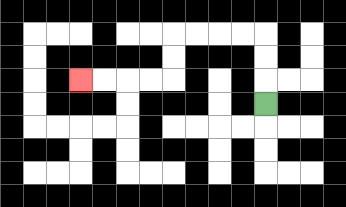{'start': '[11, 4]', 'end': '[3, 3]', 'path_directions': 'U,U,U,L,L,L,L,D,D,L,L,L,L', 'path_coordinates': '[[11, 4], [11, 3], [11, 2], [11, 1], [10, 1], [9, 1], [8, 1], [7, 1], [7, 2], [7, 3], [6, 3], [5, 3], [4, 3], [3, 3]]'}